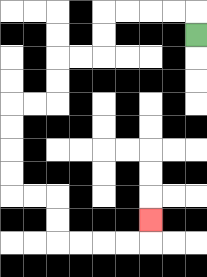{'start': '[8, 1]', 'end': '[6, 9]', 'path_directions': 'U,L,L,L,L,D,D,L,L,D,D,L,L,D,D,D,D,R,R,D,D,R,R,R,R,U', 'path_coordinates': '[[8, 1], [8, 0], [7, 0], [6, 0], [5, 0], [4, 0], [4, 1], [4, 2], [3, 2], [2, 2], [2, 3], [2, 4], [1, 4], [0, 4], [0, 5], [0, 6], [0, 7], [0, 8], [1, 8], [2, 8], [2, 9], [2, 10], [3, 10], [4, 10], [5, 10], [6, 10], [6, 9]]'}